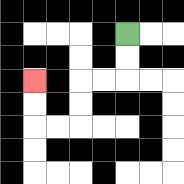{'start': '[5, 1]', 'end': '[1, 3]', 'path_directions': 'D,D,L,L,D,D,L,L,U,U', 'path_coordinates': '[[5, 1], [5, 2], [5, 3], [4, 3], [3, 3], [3, 4], [3, 5], [2, 5], [1, 5], [1, 4], [1, 3]]'}